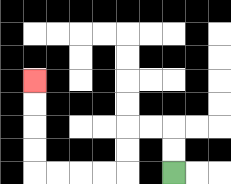{'start': '[7, 7]', 'end': '[1, 3]', 'path_directions': 'U,U,L,L,D,D,L,L,L,L,U,U,U,U', 'path_coordinates': '[[7, 7], [7, 6], [7, 5], [6, 5], [5, 5], [5, 6], [5, 7], [4, 7], [3, 7], [2, 7], [1, 7], [1, 6], [1, 5], [1, 4], [1, 3]]'}